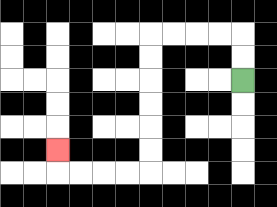{'start': '[10, 3]', 'end': '[2, 6]', 'path_directions': 'U,U,L,L,L,L,D,D,D,D,D,D,L,L,L,L,U', 'path_coordinates': '[[10, 3], [10, 2], [10, 1], [9, 1], [8, 1], [7, 1], [6, 1], [6, 2], [6, 3], [6, 4], [6, 5], [6, 6], [6, 7], [5, 7], [4, 7], [3, 7], [2, 7], [2, 6]]'}